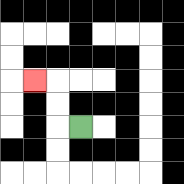{'start': '[3, 5]', 'end': '[1, 3]', 'path_directions': 'L,U,U,L', 'path_coordinates': '[[3, 5], [2, 5], [2, 4], [2, 3], [1, 3]]'}